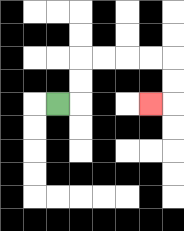{'start': '[2, 4]', 'end': '[6, 4]', 'path_directions': 'R,U,U,R,R,R,R,D,D,L', 'path_coordinates': '[[2, 4], [3, 4], [3, 3], [3, 2], [4, 2], [5, 2], [6, 2], [7, 2], [7, 3], [7, 4], [6, 4]]'}